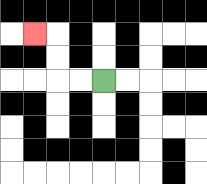{'start': '[4, 3]', 'end': '[1, 1]', 'path_directions': 'L,L,U,U,L', 'path_coordinates': '[[4, 3], [3, 3], [2, 3], [2, 2], [2, 1], [1, 1]]'}